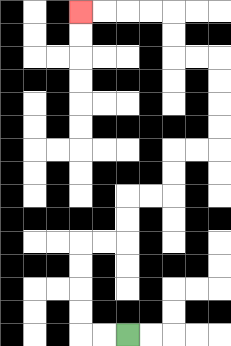{'start': '[5, 14]', 'end': '[3, 0]', 'path_directions': 'L,L,U,U,U,U,R,R,U,U,R,R,U,U,R,R,U,U,U,U,L,L,U,U,L,L,L,L', 'path_coordinates': '[[5, 14], [4, 14], [3, 14], [3, 13], [3, 12], [3, 11], [3, 10], [4, 10], [5, 10], [5, 9], [5, 8], [6, 8], [7, 8], [7, 7], [7, 6], [8, 6], [9, 6], [9, 5], [9, 4], [9, 3], [9, 2], [8, 2], [7, 2], [7, 1], [7, 0], [6, 0], [5, 0], [4, 0], [3, 0]]'}